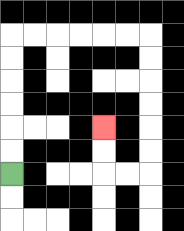{'start': '[0, 7]', 'end': '[4, 5]', 'path_directions': 'U,U,U,U,U,U,R,R,R,R,R,R,D,D,D,D,D,D,L,L,U,U', 'path_coordinates': '[[0, 7], [0, 6], [0, 5], [0, 4], [0, 3], [0, 2], [0, 1], [1, 1], [2, 1], [3, 1], [4, 1], [5, 1], [6, 1], [6, 2], [6, 3], [6, 4], [6, 5], [6, 6], [6, 7], [5, 7], [4, 7], [4, 6], [4, 5]]'}